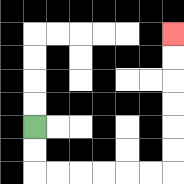{'start': '[1, 5]', 'end': '[7, 1]', 'path_directions': 'D,D,R,R,R,R,R,R,U,U,U,U,U,U', 'path_coordinates': '[[1, 5], [1, 6], [1, 7], [2, 7], [3, 7], [4, 7], [5, 7], [6, 7], [7, 7], [7, 6], [7, 5], [7, 4], [7, 3], [7, 2], [7, 1]]'}